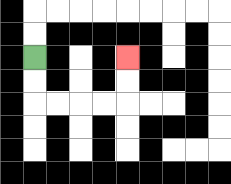{'start': '[1, 2]', 'end': '[5, 2]', 'path_directions': 'D,D,R,R,R,R,U,U', 'path_coordinates': '[[1, 2], [1, 3], [1, 4], [2, 4], [3, 4], [4, 4], [5, 4], [5, 3], [5, 2]]'}